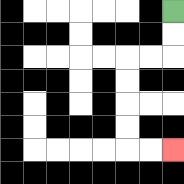{'start': '[7, 0]', 'end': '[7, 6]', 'path_directions': 'D,D,L,L,D,D,D,D,R,R', 'path_coordinates': '[[7, 0], [7, 1], [7, 2], [6, 2], [5, 2], [5, 3], [5, 4], [5, 5], [5, 6], [6, 6], [7, 6]]'}